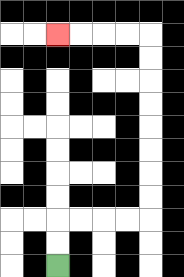{'start': '[2, 11]', 'end': '[2, 1]', 'path_directions': 'U,U,R,R,R,R,U,U,U,U,U,U,U,U,L,L,L,L', 'path_coordinates': '[[2, 11], [2, 10], [2, 9], [3, 9], [4, 9], [5, 9], [6, 9], [6, 8], [6, 7], [6, 6], [6, 5], [6, 4], [6, 3], [6, 2], [6, 1], [5, 1], [4, 1], [3, 1], [2, 1]]'}